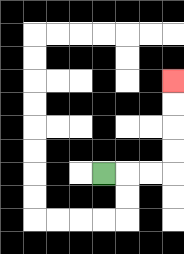{'start': '[4, 7]', 'end': '[7, 3]', 'path_directions': 'R,R,R,U,U,U,U', 'path_coordinates': '[[4, 7], [5, 7], [6, 7], [7, 7], [7, 6], [7, 5], [7, 4], [7, 3]]'}